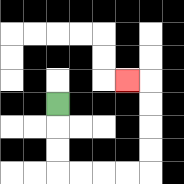{'start': '[2, 4]', 'end': '[5, 3]', 'path_directions': 'D,D,D,R,R,R,R,U,U,U,U,L', 'path_coordinates': '[[2, 4], [2, 5], [2, 6], [2, 7], [3, 7], [4, 7], [5, 7], [6, 7], [6, 6], [6, 5], [6, 4], [6, 3], [5, 3]]'}